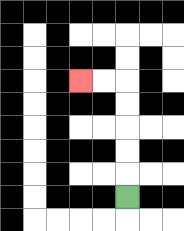{'start': '[5, 8]', 'end': '[3, 3]', 'path_directions': 'U,U,U,U,U,L,L', 'path_coordinates': '[[5, 8], [5, 7], [5, 6], [5, 5], [5, 4], [5, 3], [4, 3], [3, 3]]'}